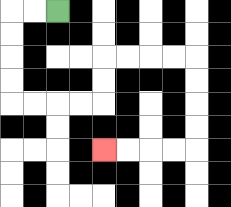{'start': '[2, 0]', 'end': '[4, 6]', 'path_directions': 'L,L,D,D,D,D,R,R,R,R,U,U,R,R,R,R,D,D,D,D,L,L,L,L', 'path_coordinates': '[[2, 0], [1, 0], [0, 0], [0, 1], [0, 2], [0, 3], [0, 4], [1, 4], [2, 4], [3, 4], [4, 4], [4, 3], [4, 2], [5, 2], [6, 2], [7, 2], [8, 2], [8, 3], [8, 4], [8, 5], [8, 6], [7, 6], [6, 6], [5, 6], [4, 6]]'}